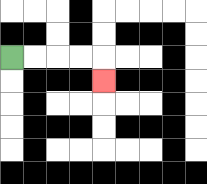{'start': '[0, 2]', 'end': '[4, 3]', 'path_directions': 'R,R,R,R,D', 'path_coordinates': '[[0, 2], [1, 2], [2, 2], [3, 2], [4, 2], [4, 3]]'}